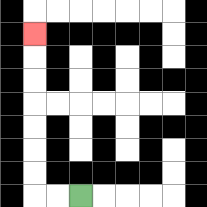{'start': '[3, 8]', 'end': '[1, 1]', 'path_directions': 'L,L,U,U,U,U,U,U,U', 'path_coordinates': '[[3, 8], [2, 8], [1, 8], [1, 7], [1, 6], [1, 5], [1, 4], [1, 3], [1, 2], [1, 1]]'}